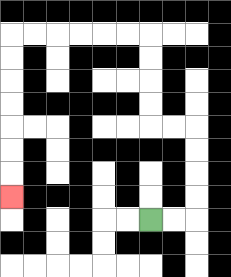{'start': '[6, 9]', 'end': '[0, 8]', 'path_directions': 'R,R,U,U,U,U,L,L,U,U,U,U,L,L,L,L,L,L,D,D,D,D,D,D,D', 'path_coordinates': '[[6, 9], [7, 9], [8, 9], [8, 8], [8, 7], [8, 6], [8, 5], [7, 5], [6, 5], [6, 4], [6, 3], [6, 2], [6, 1], [5, 1], [4, 1], [3, 1], [2, 1], [1, 1], [0, 1], [0, 2], [0, 3], [0, 4], [0, 5], [0, 6], [0, 7], [0, 8]]'}